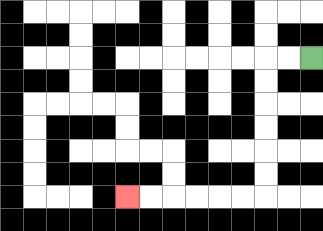{'start': '[13, 2]', 'end': '[5, 8]', 'path_directions': 'L,L,D,D,D,D,D,D,L,L,L,L,L,L', 'path_coordinates': '[[13, 2], [12, 2], [11, 2], [11, 3], [11, 4], [11, 5], [11, 6], [11, 7], [11, 8], [10, 8], [9, 8], [8, 8], [7, 8], [6, 8], [5, 8]]'}